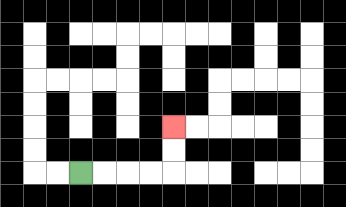{'start': '[3, 7]', 'end': '[7, 5]', 'path_directions': 'R,R,R,R,U,U', 'path_coordinates': '[[3, 7], [4, 7], [5, 7], [6, 7], [7, 7], [7, 6], [7, 5]]'}